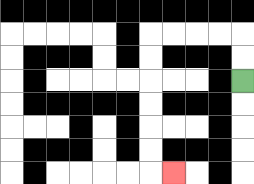{'start': '[10, 3]', 'end': '[7, 7]', 'path_directions': 'U,U,L,L,L,L,D,D,D,D,D,D,R', 'path_coordinates': '[[10, 3], [10, 2], [10, 1], [9, 1], [8, 1], [7, 1], [6, 1], [6, 2], [6, 3], [6, 4], [6, 5], [6, 6], [6, 7], [7, 7]]'}